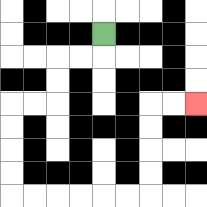{'start': '[4, 1]', 'end': '[8, 4]', 'path_directions': 'D,L,L,D,D,L,L,D,D,D,D,R,R,R,R,R,R,U,U,U,U,R,R', 'path_coordinates': '[[4, 1], [4, 2], [3, 2], [2, 2], [2, 3], [2, 4], [1, 4], [0, 4], [0, 5], [0, 6], [0, 7], [0, 8], [1, 8], [2, 8], [3, 8], [4, 8], [5, 8], [6, 8], [6, 7], [6, 6], [6, 5], [6, 4], [7, 4], [8, 4]]'}